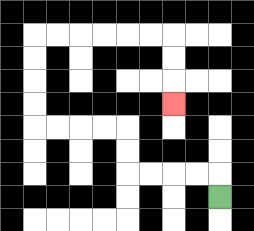{'start': '[9, 8]', 'end': '[7, 4]', 'path_directions': 'U,L,L,L,L,U,U,L,L,L,L,U,U,U,U,R,R,R,R,R,R,D,D,D', 'path_coordinates': '[[9, 8], [9, 7], [8, 7], [7, 7], [6, 7], [5, 7], [5, 6], [5, 5], [4, 5], [3, 5], [2, 5], [1, 5], [1, 4], [1, 3], [1, 2], [1, 1], [2, 1], [3, 1], [4, 1], [5, 1], [6, 1], [7, 1], [7, 2], [7, 3], [7, 4]]'}